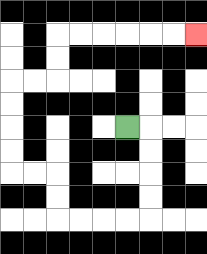{'start': '[5, 5]', 'end': '[8, 1]', 'path_directions': 'R,D,D,D,D,L,L,L,L,U,U,L,L,U,U,U,U,R,R,U,U,R,R,R,R,R,R', 'path_coordinates': '[[5, 5], [6, 5], [6, 6], [6, 7], [6, 8], [6, 9], [5, 9], [4, 9], [3, 9], [2, 9], [2, 8], [2, 7], [1, 7], [0, 7], [0, 6], [0, 5], [0, 4], [0, 3], [1, 3], [2, 3], [2, 2], [2, 1], [3, 1], [4, 1], [5, 1], [6, 1], [7, 1], [8, 1]]'}